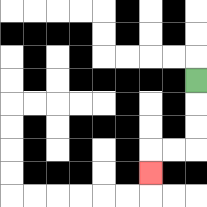{'start': '[8, 3]', 'end': '[6, 7]', 'path_directions': 'D,D,D,L,L,D', 'path_coordinates': '[[8, 3], [8, 4], [8, 5], [8, 6], [7, 6], [6, 6], [6, 7]]'}